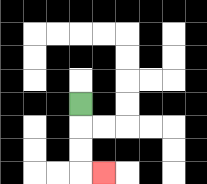{'start': '[3, 4]', 'end': '[4, 7]', 'path_directions': 'D,D,D,R', 'path_coordinates': '[[3, 4], [3, 5], [3, 6], [3, 7], [4, 7]]'}